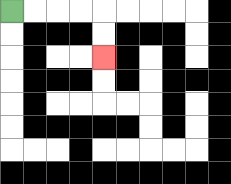{'start': '[0, 0]', 'end': '[4, 2]', 'path_directions': 'R,R,R,R,D,D', 'path_coordinates': '[[0, 0], [1, 0], [2, 0], [3, 0], [4, 0], [4, 1], [4, 2]]'}